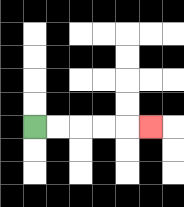{'start': '[1, 5]', 'end': '[6, 5]', 'path_directions': 'R,R,R,R,R', 'path_coordinates': '[[1, 5], [2, 5], [3, 5], [4, 5], [5, 5], [6, 5]]'}